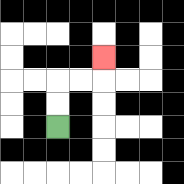{'start': '[2, 5]', 'end': '[4, 2]', 'path_directions': 'U,U,R,R,U', 'path_coordinates': '[[2, 5], [2, 4], [2, 3], [3, 3], [4, 3], [4, 2]]'}